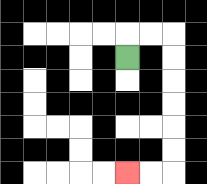{'start': '[5, 2]', 'end': '[5, 7]', 'path_directions': 'U,R,R,D,D,D,D,D,D,L,L', 'path_coordinates': '[[5, 2], [5, 1], [6, 1], [7, 1], [7, 2], [7, 3], [7, 4], [7, 5], [7, 6], [7, 7], [6, 7], [5, 7]]'}